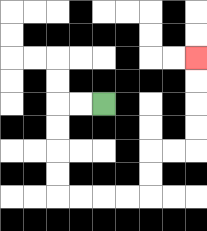{'start': '[4, 4]', 'end': '[8, 2]', 'path_directions': 'L,L,D,D,D,D,R,R,R,R,U,U,R,R,U,U,U,U', 'path_coordinates': '[[4, 4], [3, 4], [2, 4], [2, 5], [2, 6], [2, 7], [2, 8], [3, 8], [4, 8], [5, 8], [6, 8], [6, 7], [6, 6], [7, 6], [8, 6], [8, 5], [8, 4], [8, 3], [8, 2]]'}